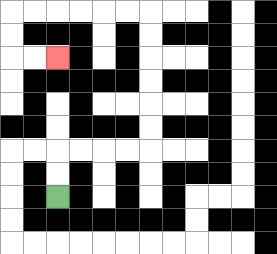{'start': '[2, 8]', 'end': '[2, 2]', 'path_directions': 'U,U,R,R,R,R,U,U,U,U,U,U,L,L,L,L,L,L,D,D,R,R', 'path_coordinates': '[[2, 8], [2, 7], [2, 6], [3, 6], [4, 6], [5, 6], [6, 6], [6, 5], [6, 4], [6, 3], [6, 2], [6, 1], [6, 0], [5, 0], [4, 0], [3, 0], [2, 0], [1, 0], [0, 0], [0, 1], [0, 2], [1, 2], [2, 2]]'}